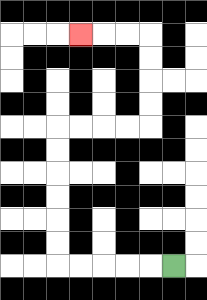{'start': '[7, 11]', 'end': '[3, 1]', 'path_directions': 'L,L,L,L,L,U,U,U,U,U,U,R,R,R,R,U,U,U,U,L,L,L', 'path_coordinates': '[[7, 11], [6, 11], [5, 11], [4, 11], [3, 11], [2, 11], [2, 10], [2, 9], [2, 8], [2, 7], [2, 6], [2, 5], [3, 5], [4, 5], [5, 5], [6, 5], [6, 4], [6, 3], [6, 2], [6, 1], [5, 1], [4, 1], [3, 1]]'}